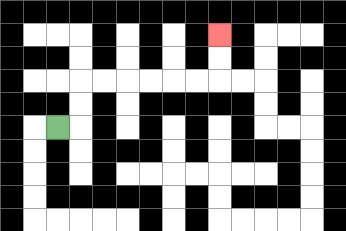{'start': '[2, 5]', 'end': '[9, 1]', 'path_directions': 'R,U,U,R,R,R,R,R,R,U,U', 'path_coordinates': '[[2, 5], [3, 5], [3, 4], [3, 3], [4, 3], [5, 3], [6, 3], [7, 3], [8, 3], [9, 3], [9, 2], [9, 1]]'}